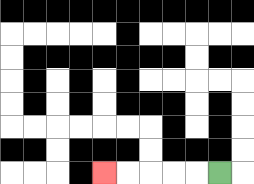{'start': '[9, 7]', 'end': '[4, 7]', 'path_directions': 'L,L,L,L,L', 'path_coordinates': '[[9, 7], [8, 7], [7, 7], [6, 7], [5, 7], [4, 7]]'}